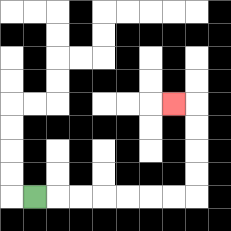{'start': '[1, 8]', 'end': '[7, 4]', 'path_directions': 'R,R,R,R,R,R,R,U,U,U,U,L', 'path_coordinates': '[[1, 8], [2, 8], [3, 8], [4, 8], [5, 8], [6, 8], [7, 8], [8, 8], [8, 7], [8, 6], [8, 5], [8, 4], [7, 4]]'}